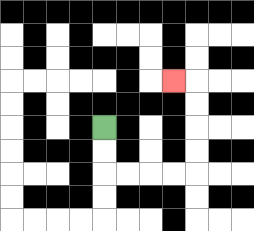{'start': '[4, 5]', 'end': '[7, 3]', 'path_directions': 'D,D,R,R,R,R,U,U,U,U,L', 'path_coordinates': '[[4, 5], [4, 6], [4, 7], [5, 7], [6, 7], [7, 7], [8, 7], [8, 6], [8, 5], [8, 4], [8, 3], [7, 3]]'}